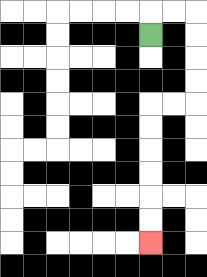{'start': '[6, 1]', 'end': '[6, 10]', 'path_directions': 'U,R,R,D,D,D,D,L,L,D,D,D,D,D,D', 'path_coordinates': '[[6, 1], [6, 0], [7, 0], [8, 0], [8, 1], [8, 2], [8, 3], [8, 4], [7, 4], [6, 4], [6, 5], [6, 6], [6, 7], [6, 8], [6, 9], [6, 10]]'}